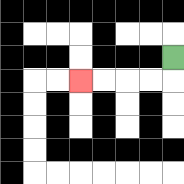{'start': '[7, 2]', 'end': '[3, 3]', 'path_directions': 'D,L,L,L,L', 'path_coordinates': '[[7, 2], [7, 3], [6, 3], [5, 3], [4, 3], [3, 3]]'}